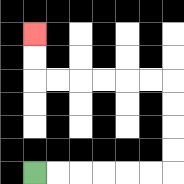{'start': '[1, 7]', 'end': '[1, 1]', 'path_directions': 'R,R,R,R,R,R,U,U,U,U,L,L,L,L,L,L,U,U', 'path_coordinates': '[[1, 7], [2, 7], [3, 7], [4, 7], [5, 7], [6, 7], [7, 7], [7, 6], [7, 5], [7, 4], [7, 3], [6, 3], [5, 3], [4, 3], [3, 3], [2, 3], [1, 3], [1, 2], [1, 1]]'}